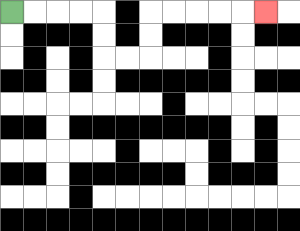{'start': '[0, 0]', 'end': '[11, 0]', 'path_directions': 'R,R,R,R,D,D,R,R,U,U,R,R,R,R,R', 'path_coordinates': '[[0, 0], [1, 0], [2, 0], [3, 0], [4, 0], [4, 1], [4, 2], [5, 2], [6, 2], [6, 1], [6, 0], [7, 0], [8, 0], [9, 0], [10, 0], [11, 0]]'}